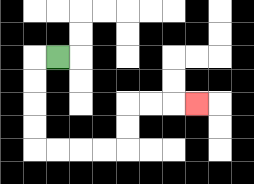{'start': '[2, 2]', 'end': '[8, 4]', 'path_directions': 'L,D,D,D,D,R,R,R,R,U,U,R,R,R', 'path_coordinates': '[[2, 2], [1, 2], [1, 3], [1, 4], [1, 5], [1, 6], [2, 6], [3, 6], [4, 6], [5, 6], [5, 5], [5, 4], [6, 4], [7, 4], [8, 4]]'}